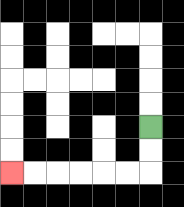{'start': '[6, 5]', 'end': '[0, 7]', 'path_directions': 'D,D,L,L,L,L,L,L', 'path_coordinates': '[[6, 5], [6, 6], [6, 7], [5, 7], [4, 7], [3, 7], [2, 7], [1, 7], [0, 7]]'}